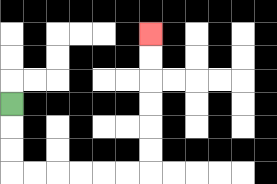{'start': '[0, 4]', 'end': '[6, 1]', 'path_directions': 'D,D,D,R,R,R,R,R,R,U,U,U,U,U,U', 'path_coordinates': '[[0, 4], [0, 5], [0, 6], [0, 7], [1, 7], [2, 7], [3, 7], [4, 7], [5, 7], [6, 7], [6, 6], [6, 5], [6, 4], [6, 3], [6, 2], [6, 1]]'}